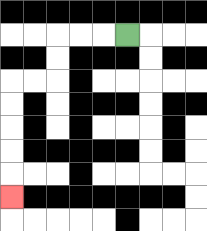{'start': '[5, 1]', 'end': '[0, 8]', 'path_directions': 'L,L,L,D,D,L,L,D,D,D,D,D', 'path_coordinates': '[[5, 1], [4, 1], [3, 1], [2, 1], [2, 2], [2, 3], [1, 3], [0, 3], [0, 4], [0, 5], [0, 6], [0, 7], [0, 8]]'}